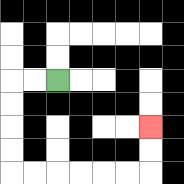{'start': '[2, 3]', 'end': '[6, 5]', 'path_directions': 'L,L,D,D,D,D,R,R,R,R,R,R,U,U', 'path_coordinates': '[[2, 3], [1, 3], [0, 3], [0, 4], [0, 5], [0, 6], [0, 7], [1, 7], [2, 7], [3, 7], [4, 7], [5, 7], [6, 7], [6, 6], [6, 5]]'}